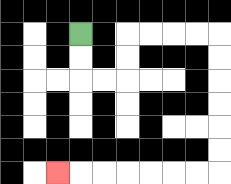{'start': '[3, 1]', 'end': '[2, 7]', 'path_directions': 'D,D,R,R,U,U,R,R,R,R,D,D,D,D,D,D,L,L,L,L,L,L,L', 'path_coordinates': '[[3, 1], [3, 2], [3, 3], [4, 3], [5, 3], [5, 2], [5, 1], [6, 1], [7, 1], [8, 1], [9, 1], [9, 2], [9, 3], [9, 4], [9, 5], [9, 6], [9, 7], [8, 7], [7, 7], [6, 7], [5, 7], [4, 7], [3, 7], [2, 7]]'}